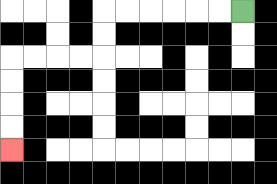{'start': '[10, 0]', 'end': '[0, 6]', 'path_directions': 'L,L,L,L,L,L,D,D,L,L,L,L,D,D,D,D', 'path_coordinates': '[[10, 0], [9, 0], [8, 0], [7, 0], [6, 0], [5, 0], [4, 0], [4, 1], [4, 2], [3, 2], [2, 2], [1, 2], [0, 2], [0, 3], [0, 4], [0, 5], [0, 6]]'}